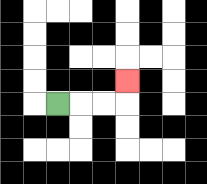{'start': '[2, 4]', 'end': '[5, 3]', 'path_directions': 'R,R,R,U', 'path_coordinates': '[[2, 4], [3, 4], [4, 4], [5, 4], [5, 3]]'}